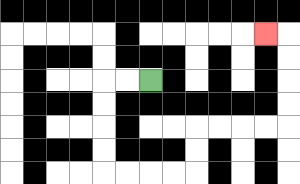{'start': '[6, 3]', 'end': '[11, 1]', 'path_directions': 'L,L,D,D,D,D,R,R,R,R,U,U,R,R,R,R,U,U,U,U,L', 'path_coordinates': '[[6, 3], [5, 3], [4, 3], [4, 4], [4, 5], [4, 6], [4, 7], [5, 7], [6, 7], [7, 7], [8, 7], [8, 6], [8, 5], [9, 5], [10, 5], [11, 5], [12, 5], [12, 4], [12, 3], [12, 2], [12, 1], [11, 1]]'}